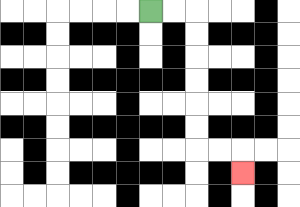{'start': '[6, 0]', 'end': '[10, 7]', 'path_directions': 'R,R,D,D,D,D,D,D,R,R,D', 'path_coordinates': '[[6, 0], [7, 0], [8, 0], [8, 1], [8, 2], [8, 3], [8, 4], [8, 5], [8, 6], [9, 6], [10, 6], [10, 7]]'}